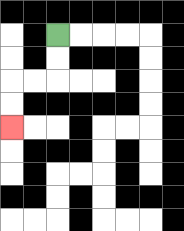{'start': '[2, 1]', 'end': '[0, 5]', 'path_directions': 'D,D,L,L,D,D', 'path_coordinates': '[[2, 1], [2, 2], [2, 3], [1, 3], [0, 3], [0, 4], [0, 5]]'}